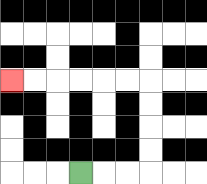{'start': '[3, 7]', 'end': '[0, 3]', 'path_directions': 'R,R,R,U,U,U,U,L,L,L,L,L,L', 'path_coordinates': '[[3, 7], [4, 7], [5, 7], [6, 7], [6, 6], [6, 5], [6, 4], [6, 3], [5, 3], [4, 3], [3, 3], [2, 3], [1, 3], [0, 3]]'}